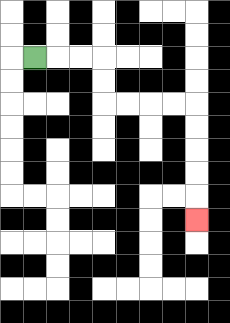{'start': '[1, 2]', 'end': '[8, 9]', 'path_directions': 'R,R,R,D,D,R,R,R,R,D,D,D,D,D', 'path_coordinates': '[[1, 2], [2, 2], [3, 2], [4, 2], [4, 3], [4, 4], [5, 4], [6, 4], [7, 4], [8, 4], [8, 5], [8, 6], [8, 7], [8, 8], [8, 9]]'}